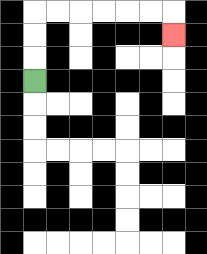{'start': '[1, 3]', 'end': '[7, 1]', 'path_directions': 'U,U,U,R,R,R,R,R,R,D', 'path_coordinates': '[[1, 3], [1, 2], [1, 1], [1, 0], [2, 0], [3, 0], [4, 0], [5, 0], [6, 0], [7, 0], [7, 1]]'}